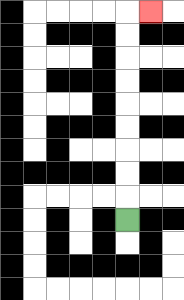{'start': '[5, 9]', 'end': '[6, 0]', 'path_directions': 'U,U,U,U,U,U,U,U,U,R', 'path_coordinates': '[[5, 9], [5, 8], [5, 7], [5, 6], [5, 5], [5, 4], [5, 3], [5, 2], [5, 1], [5, 0], [6, 0]]'}